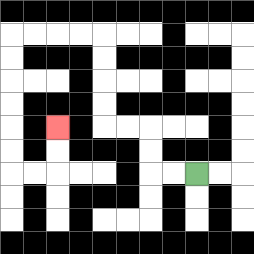{'start': '[8, 7]', 'end': '[2, 5]', 'path_directions': 'L,L,U,U,L,L,U,U,U,U,L,L,L,L,D,D,D,D,D,D,R,R,U,U', 'path_coordinates': '[[8, 7], [7, 7], [6, 7], [6, 6], [6, 5], [5, 5], [4, 5], [4, 4], [4, 3], [4, 2], [4, 1], [3, 1], [2, 1], [1, 1], [0, 1], [0, 2], [0, 3], [0, 4], [0, 5], [0, 6], [0, 7], [1, 7], [2, 7], [2, 6], [2, 5]]'}